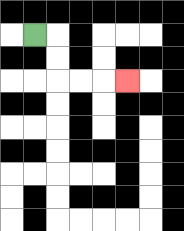{'start': '[1, 1]', 'end': '[5, 3]', 'path_directions': 'R,D,D,R,R,R', 'path_coordinates': '[[1, 1], [2, 1], [2, 2], [2, 3], [3, 3], [4, 3], [5, 3]]'}